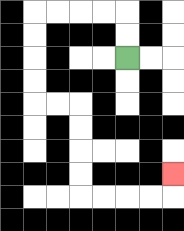{'start': '[5, 2]', 'end': '[7, 7]', 'path_directions': 'U,U,L,L,L,L,D,D,D,D,R,R,D,D,D,D,R,R,R,R,U', 'path_coordinates': '[[5, 2], [5, 1], [5, 0], [4, 0], [3, 0], [2, 0], [1, 0], [1, 1], [1, 2], [1, 3], [1, 4], [2, 4], [3, 4], [3, 5], [3, 6], [3, 7], [3, 8], [4, 8], [5, 8], [6, 8], [7, 8], [7, 7]]'}